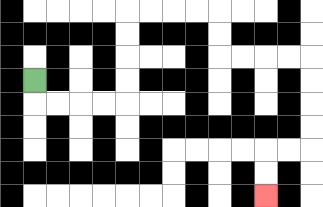{'start': '[1, 3]', 'end': '[11, 8]', 'path_directions': 'D,R,R,R,R,U,U,U,U,R,R,R,R,D,D,R,R,R,R,D,D,D,D,L,L,D,D', 'path_coordinates': '[[1, 3], [1, 4], [2, 4], [3, 4], [4, 4], [5, 4], [5, 3], [5, 2], [5, 1], [5, 0], [6, 0], [7, 0], [8, 0], [9, 0], [9, 1], [9, 2], [10, 2], [11, 2], [12, 2], [13, 2], [13, 3], [13, 4], [13, 5], [13, 6], [12, 6], [11, 6], [11, 7], [11, 8]]'}